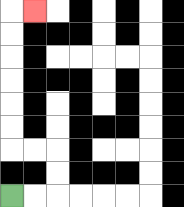{'start': '[0, 8]', 'end': '[1, 0]', 'path_directions': 'R,R,U,U,L,L,U,U,U,U,U,U,R', 'path_coordinates': '[[0, 8], [1, 8], [2, 8], [2, 7], [2, 6], [1, 6], [0, 6], [0, 5], [0, 4], [0, 3], [0, 2], [0, 1], [0, 0], [1, 0]]'}